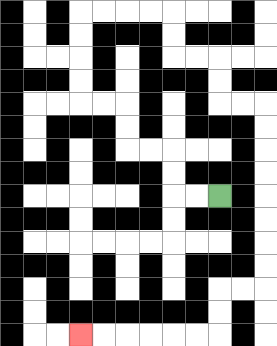{'start': '[9, 8]', 'end': '[3, 14]', 'path_directions': 'L,L,U,U,L,L,U,U,L,L,U,U,U,U,R,R,R,R,D,D,R,R,D,D,R,R,D,D,D,D,D,D,D,D,L,L,D,D,L,L,L,L,L,L', 'path_coordinates': '[[9, 8], [8, 8], [7, 8], [7, 7], [7, 6], [6, 6], [5, 6], [5, 5], [5, 4], [4, 4], [3, 4], [3, 3], [3, 2], [3, 1], [3, 0], [4, 0], [5, 0], [6, 0], [7, 0], [7, 1], [7, 2], [8, 2], [9, 2], [9, 3], [9, 4], [10, 4], [11, 4], [11, 5], [11, 6], [11, 7], [11, 8], [11, 9], [11, 10], [11, 11], [11, 12], [10, 12], [9, 12], [9, 13], [9, 14], [8, 14], [7, 14], [6, 14], [5, 14], [4, 14], [3, 14]]'}